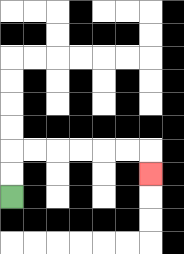{'start': '[0, 8]', 'end': '[6, 7]', 'path_directions': 'U,U,R,R,R,R,R,R,D', 'path_coordinates': '[[0, 8], [0, 7], [0, 6], [1, 6], [2, 6], [3, 6], [4, 6], [5, 6], [6, 6], [6, 7]]'}